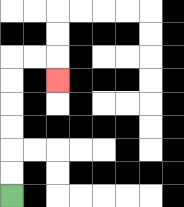{'start': '[0, 8]', 'end': '[2, 3]', 'path_directions': 'U,U,U,U,U,U,R,R,D', 'path_coordinates': '[[0, 8], [0, 7], [0, 6], [0, 5], [0, 4], [0, 3], [0, 2], [1, 2], [2, 2], [2, 3]]'}